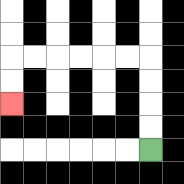{'start': '[6, 6]', 'end': '[0, 4]', 'path_directions': 'U,U,U,U,L,L,L,L,L,L,D,D', 'path_coordinates': '[[6, 6], [6, 5], [6, 4], [6, 3], [6, 2], [5, 2], [4, 2], [3, 2], [2, 2], [1, 2], [0, 2], [0, 3], [0, 4]]'}